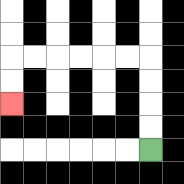{'start': '[6, 6]', 'end': '[0, 4]', 'path_directions': 'U,U,U,U,L,L,L,L,L,L,D,D', 'path_coordinates': '[[6, 6], [6, 5], [6, 4], [6, 3], [6, 2], [5, 2], [4, 2], [3, 2], [2, 2], [1, 2], [0, 2], [0, 3], [0, 4]]'}